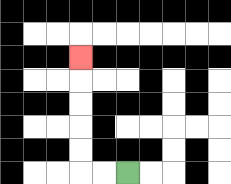{'start': '[5, 7]', 'end': '[3, 2]', 'path_directions': 'L,L,U,U,U,U,U', 'path_coordinates': '[[5, 7], [4, 7], [3, 7], [3, 6], [3, 5], [3, 4], [3, 3], [3, 2]]'}